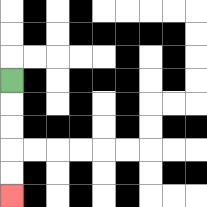{'start': '[0, 3]', 'end': '[0, 8]', 'path_directions': 'D,D,D,D,D', 'path_coordinates': '[[0, 3], [0, 4], [0, 5], [0, 6], [0, 7], [0, 8]]'}